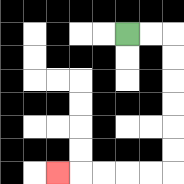{'start': '[5, 1]', 'end': '[2, 7]', 'path_directions': 'R,R,D,D,D,D,D,D,L,L,L,L,L', 'path_coordinates': '[[5, 1], [6, 1], [7, 1], [7, 2], [7, 3], [7, 4], [7, 5], [7, 6], [7, 7], [6, 7], [5, 7], [4, 7], [3, 7], [2, 7]]'}